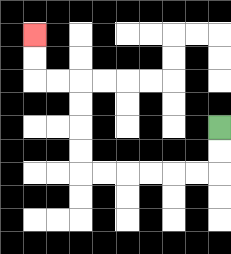{'start': '[9, 5]', 'end': '[1, 1]', 'path_directions': 'D,D,L,L,L,L,L,L,U,U,U,U,L,L,U,U', 'path_coordinates': '[[9, 5], [9, 6], [9, 7], [8, 7], [7, 7], [6, 7], [5, 7], [4, 7], [3, 7], [3, 6], [3, 5], [3, 4], [3, 3], [2, 3], [1, 3], [1, 2], [1, 1]]'}